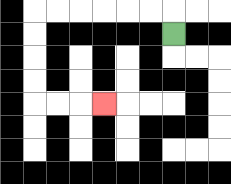{'start': '[7, 1]', 'end': '[4, 4]', 'path_directions': 'U,L,L,L,L,L,L,D,D,D,D,R,R,R', 'path_coordinates': '[[7, 1], [7, 0], [6, 0], [5, 0], [4, 0], [3, 0], [2, 0], [1, 0], [1, 1], [1, 2], [1, 3], [1, 4], [2, 4], [3, 4], [4, 4]]'}